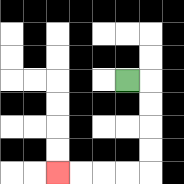{'start': '[5, 3]', 'end': '[2, 7]', 'path_directions': 'R,D,D,D,D,L,L,L,L', 'path_coordinates': '[[5, 3], [6, 3], [6, 4], [6, 5], [6, 6], [6, 7], [5, 7], [4, 7], [3, 7], [2, 7]]'}